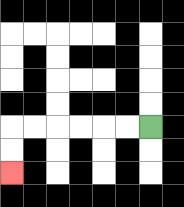{'start': '[6, 5]', 'end': '[0, 7]', 'path_directions': 'L,L,L,L,L,L,D,D', 'path_coordinates': '[[6, 5], [5, 5], [4, 5], [3, 5], [2, 5], [1, 5], [0, 5], [0, 6], [0, 7]]'}